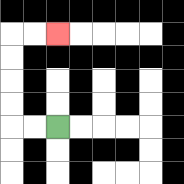{'start': '[2, 5]', 'end': '[2, 1]', 'path_directions': 'L,L,U,U,U,U,R,R', 'path_coordinates': '[[2, 5], [1, 5], [0, 5], [0, 4], [0, 3], [0, 2], [0, 1], [1, 1], [2, 1]]'}